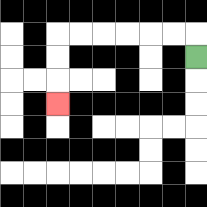{'start': '[8, 2]', 'end': '[2, 4]', 'path_directions': 'U,L,L,L,L,L,L,D,D,D', 'path_coordinates': '[[8, 2], [8, 1], [7, 1], [6, 1], [5, 1], [4, 1], [3, 1], [2, 1], [2, 2], [2, 3], [2, 4]]'}